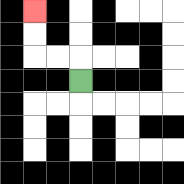{'start': '[3, 3]', 'end': '[1, 0]', 'path_directions': 'U,L,L,U,U', 'path_coordinates': '[[3, 3], [3, 2], [2, 2], [1, 2], [1, 1], [1, 0]]'}